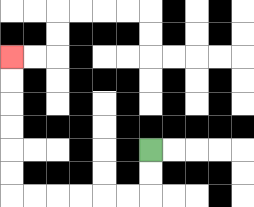{'start': '[6, 6]', 'end': '[0, 2]', 'path_directions': 'D,D,L,L,L,L,L,L,U,U,U,U,U,U', 'path_coordinates': '[[6, 6], [6, 7], [6, 8], [5, 8], [4, 8], [3, 8], [2, 8], [1, 8], [0, 8], [0, 7], [0, 6], [0, 5], [0, 4], [0, 3], [0, 2]]'}